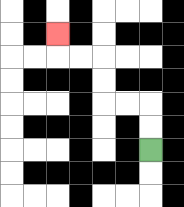{'start': '[6, 6]', 'end': '[2, 1]', 'path_directions': 'U,U,L,L,U,U,L,L,U', 'path_coordinates': '[[6, 6], [6, 5], [6, 4], [5, 4], [4, 4], [4, 3], [4, 2], [3, 2], [2, 2], [2, 1]]'}